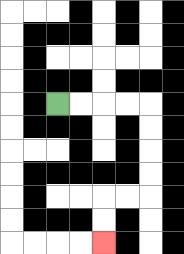{'start': '[2, 4]', 'end': '[4, 10]', 'path_directions': 'R,R,R,R,D,D,D,D,L,L,D,D', 'path_coordinates': '[[2, 4], [3, 4], [4, 4], [5, 4], [6, 4], [6, 5], [6, 6], [6, 7], [6, 8], [5, 8], [4, 8], [4, 9], [4, 10]]'}